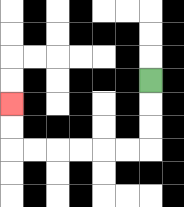{'start': '[6, 3]', 'end': '[0, 4]', 'path_directions': 'D,D,D,L,L,L,L,L,L,U,U', 'path_coordinates': '[[6, 3], [6, 4], [6, 5], [6, 6], [5, 6], [4, 6], [3, 6], [2, 6], [1, 6], [0, 6], [0, 5], [0, 4]]'}